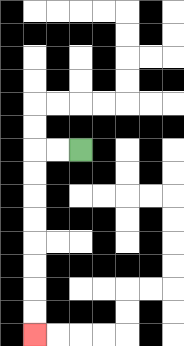{'start': '[3, 6]', 'end': '[1, 14]', 'path_directions': 'L,L,D,D,D,D,D,D,D,D', 'path_coordinates': '[[3, 6], [2, 6], [1, 6], [1, 7], [1, 8], [1, 9], [1, 10], [1, 11], [1, 12], [1, 13], [1, 14]]'}